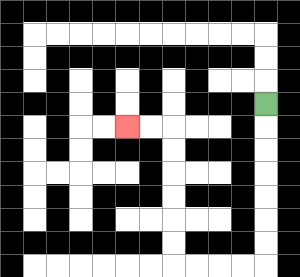{'start': '[11, 4]', 'end': '[5, 5]', 'path_directions': 'D,D,D,D,D,D,D,L,L,L,L,U,U,U,U,U,U,L,L', 'path_coordinates': '[[11, 4], [11, 5], [11, 6], [11, 7], [11, 8], [11, 9], [11, 10], [11, 11], [10, 11], [9, 11], [8, 11], [7, 11], [7, 10], [7, 9], [7, 8], [7, 7], [7, 6], [7, 5], [6, 5], [5, 5]]'}